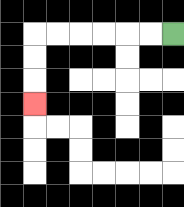{'start': '[7, 1]', 'end': '[1, 4]', 'path_directions': 'L,L,L,L,L,L,D,D,D', 'path_coordinates': '[[7, 1], [6, 1], [5, 1], [4, 1], [3, 1], [2, 1], [1, 1], [1, 2], [1, 3], [1, 4]]'}